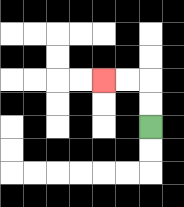{'start': '[6, 5]', 'end': '[4, 3]', 'path_directions': 'U,U,L,L', 'path_coordinates': '[[6, 5], [6, 4], [6, 3], [5, 3], [4, 3]]'}